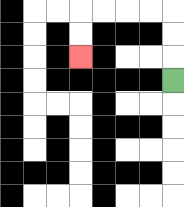{'start': '[7, 3]', 'end': '[3, 2]', 'path_directions': 'U,U,U,L,L,L,L,D,D', 'path_coordinates': '[[7, 3], [7, 2], [7, 1], [7, 0], [6, 0], [5, 0], [4, 0], [3, 0], [3, 1], [3, 2]]'}